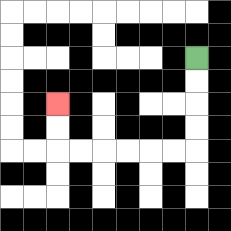{'start': '[8, 2]', 'end': '[2, 4]', 'path_directions': 'D,D,D,D,L,L,L,L,L,L,U,U', 'path_coordinates': '[[8, 2], [8, 3], [8, 4], [8, 5], [8, 6], [7, 6], [6, 6], [5, 6], [4, 6], [3, 6], [2, 6], [2, 5], [2, 4]]'}